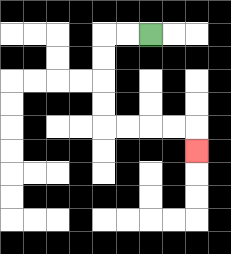{'start': '[6, 1]', 'end': '[8, 6]', 'path_directions': 'L,L,D,D,D,D,R,R,R,R,D', 'path_coordinates': '[[6, 1], [5, 1], [4, 1], [4, 2], [4, 3], [4, 4], [4, 5], [5, 5], [6, 5], [7, 5], [8, 5], [8, 6]]'}